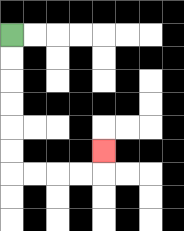{'start': '[0, 1]', 'end': '[4, 6]', 'path_directions': 'D,D,D,D,D,D,R,R,R,R,U', 'path_coordinates': '[[0, 1], [0, 2], [0, 3], [0, 4], [0, 5], [0, 6], [0, 7], [1, 7], [2, 7], [3, 7], [4, 7], [4, 6]]'}